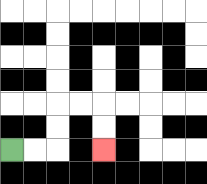{'start': '[0, 6]', 'end': '[4, 6]', 'path_directions': 'R,R,U,U,R,R,D,D', 'path_coordinates': '[[0, 6], [1, 6], [2, 6], [2, 5], [2, 4], [3, 4], [4, 4], [4, 5], [4, 6]]'}